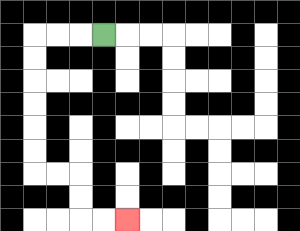{'start': '[4, 1]', 'end': '[5, 9]', 'path_directions': 'L,L,L,D,D,D,D,D,D,R,R,D,D,R,R', 'path_coordinates': '[[4, 1], [3, 1], [2, 1], [1, 1], [1, 2], [1, 3], [1, 4], [1, 5], [1, 6], [1, 7], [2, 7], [3, 7], [3, 8], [3, 9], [4, 9], [5, 9]]'}